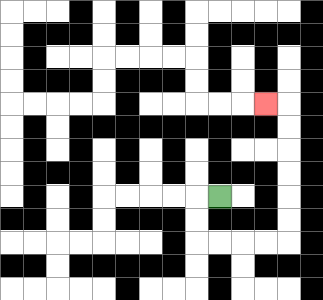{'start': '[9, 8]', 'end': '[11, 4]', 'path_directions': 'L,D,D,R,R,R,R,U,U,U,U,U,U,L', 'path_coordinates': '[[9, 8], [8, 8], [8, 9], [8, 10], [9, 10], [10, 10], [11, 10], [12, 10], [12, 9], [12, 8], [12, 7], [12, 6], [12, 5], [12, 4], [11, 4]]'}